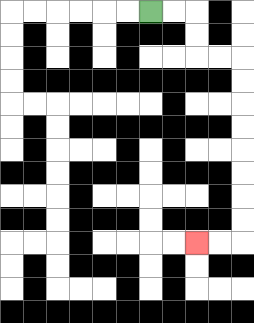{'start': '[6, 0]', 'end': '[8, 10]', 'path_directions': 'R,R,D,D,R,R,D,D,D,D,D,D,D,D,L,L', 'path_coordinates': '[[6, 0], [7, 0], [8, 0], [8, 1], [8, 2], [9, 2], [10, 2], [10, 3], [10, 4], [10, 5], [10, 6], [10, 7], [10, 8], [10, 9], [10, 10], [9, 10], [8, 10]]'}